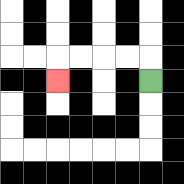{'start': '[6, 3]', 'end': '[2, 3]', 'path_directions': 'U,L,L,L,L,D', 'path_coordinates': '[[6, 3], [6, 2], [5, 2], [4, 2], [3, 2], [2, 2], [2, 3]]'}